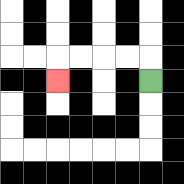{'start': '[6, 3]', 'end': '[2, 3]', 'path_directions': 'U,L,L,L,L,D', 'path_coordinates': '[[6, 3], [6, 2], [5, 2], [4, 2], [3, 2], [2, 2], [2, 3]]'}